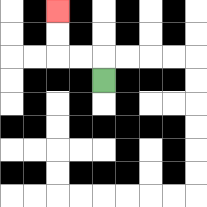{'start': '[4, 3]', 'end': '[2, 0]', 'path_directions': 'U,L,L,U,U', 'path_coordinates': '[[4, 3], [4, 2], [3, 2], [2, 2], [2, 1], [2, 0]]'}